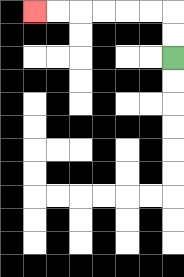{'start': '[7, 2]', 'end': '[1, 0]', 'path_directions': 'U,U,L,L,L,L,L,L', 'path_coordinates': '[[7, 2], [7, 1], [7, 0], [6, 0], [5, 0], [4, 0], [3, 0], [2, 0], [1, 0]]'}